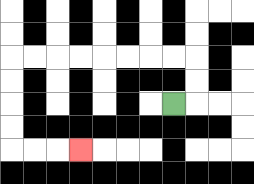{'start': '[7, 4]', 'end': '[3, 6]', 'path_directions': 'R,U,U,L,L,L,L,L,L,L,L,D,D,D,D,R,R,R', 'path_coordinates': '[[7, 4], [8, 4], [8, 3], [8, 2], [7, 2], [6, 2], [5, 2], [4, 2], [3, 2], [2, 2], [1, 2], [0, 2], [0, 3], [0, 4], [0, 5], [0, 6], [1, 6], [2, 6], [3, 6]]'}